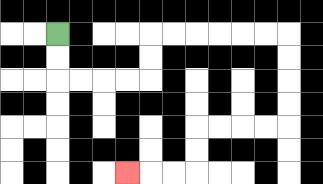{'start': '[2, 1]', 'end': '[5, 7]', 'path_directions': 'D,D,R,R,R,R,U,U,R,R,R,R,R,R,D,D,D,D,L,L,L,L,D,D,L,L,L', 'path_coordinates': '[[2, 1], [2, 2], [2, 3], [3, 3], [4, 3], [5, 3], [6, 3], [6, 2], [6, 1], [7, 1], [8, 1], [9, 1], [10, 1], [11, 1], [12, 1], [12, 2], [12, 3], [12, 4], [12, 5], [11, 5], [10, 5], [9, 5], [8, 5], [8, 6], [8, 7], [7, 7], [6, 7], [5, 7]]'}